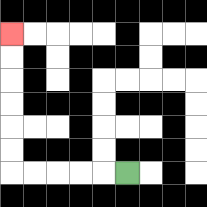{'start': '[5, 7]', 'end': '[0, 1]', 'path_directions': 'L,L,L,L,L,U,U,U,U,U,U', 'path_coordinates': '[[5, 7], [4, 7], [3, 7], [2, 7], [1, 7], [0, 7], [0, 6], [0, 5], [0, 4], [0, 3], [0, 2], [0, 1]]'}